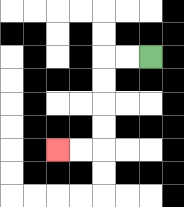{'start': '[6, 2]', 'end': '[2, 6]', 'path_directions': 'L,L,D,D,D,D,L,L', 'path_coordinates': '[[6, 2], [5, 2], [4, 2], [4, 3], [4, 4], [4, 5], [4, 6], [3, 6], [2, 6]]'}